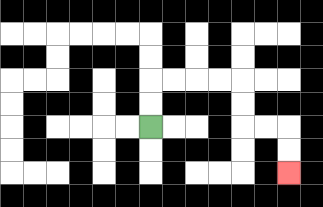{'start': '[6, 5]', 'end': '[12, 7]', 'path_directions': 'U,U,R,R,R,R,D,D,R,R,D,D', 'path_coordinates': '[[6, 5], [6, 4], [6, 3], [7, 3], [8, 3], [9, 3], [10, 3], [10, 4], [10, 5], [11, 5], [12, 5], [12, 6], [12, 7]]'}